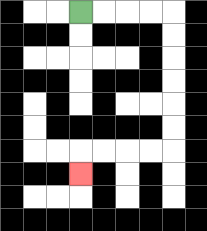{'start': '[3, 0]', 'end': '[3, 7]', 'path_directions': 'R,R,R,R,D,D,D,D,D,D,L,L,L,L,D', 'path_coordinates': '[[3, 0], [4, 0], [5, 0], [6, 0], [7, 0], [7, 1], [7, 2], [7, 3], [7, 4], [7, 5], [7, 6], [6, 6], [5, 6], [4, 6], [3, 6], [3, 7]]'}